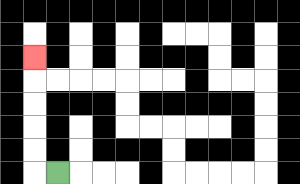{'start': '[2, 7]', 'end': '[1, 2]', 'path_directions': 'L,U,U,U,U,U', 'path_coordinates': '[[2, 7], [1, 7], [1, 6], [1, 5], [1, 4], [1, 3], [1, 2]]'}